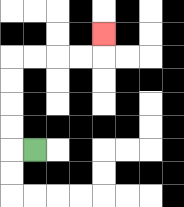{'start': '[1, 6]', 'end': '[4, 1]', 'path_directions': 'L,U,U,U,U,R,R,R,R,U', 'path_coordinates': '[[1, 6], [0, 6], [0, 5], [0, 4], [0, 3], [0, 2], [1, 2], [2, 2], [3, 2], [4, 2], [4, 1]]'}